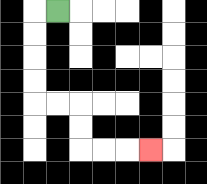{'start': '[2, 0]', 'end': '[6, 6]', 'path_directions': 'L,D,D,D,D,R,R,D,D,R,R,R', 'path_coordinates': '[[2, 0], [1, 0], [1, 1], [1, 2], [1, 3], [1, 4], [2, 4], [3, 4], [3, 5], [3, 6], [4, 6], [5, 6], [6, 6]]'}